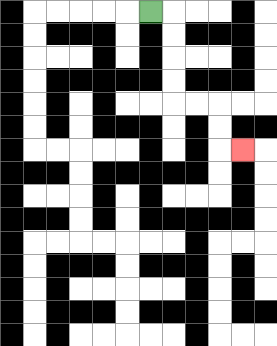{'start': '[6, 0]', 'end': '[10, 6]', 'path_directions': 'R,D,D,D,D,R,R,D,D,R', 'path_coordinates': '[[6, 0], [7, 0], [7, 1], [7, 2], [7, 3], [7, 4], [8, 4], [9, 4], [9, 5], [9, 6], [10, 6]]'}